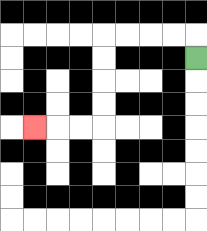{'start': '[8, 2]', 'end': '[1, 5]', 'path_directions': 'U,L,L,L,L,D,D,D,D,L,L,L', 'path_coordinates': '[[8, 2], [8, 1], [7, 1], [6, 1], [5, 1], [4, 1], [4, 2], [4, 3], [4, 4], [4, 5], [3, 5], [2, 5], [1, 5]]'}